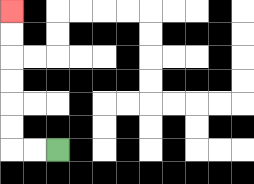{'start': '[2, 6]', 'end': '[0, 0]', 'path_directions': 'L,L,U,U,U,U,U,U', 'path_coordinates': '[[2, 6], [1, 6], [0, 6], [0, 5], [0, 4], [0, 3], [0, 2], [0, 1], [0, 0]]'}